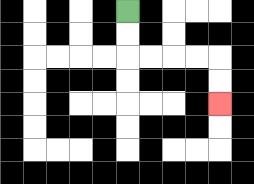{'start': '[5, 0]', 'end': '[9, 4]', 'path_directions': 'D,D,R,R,R,R,D,D', 'path_coordinates': '[[5, 0], [5, 1], [5, 2], [6, 2], [7, 2], [8, 2], [9, 2], [9, 3], [9, 4]]'}